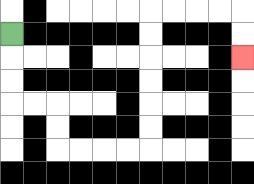{'start': '[0, 1]', 'end': '[10, 2]', 'path_directions': 'D,D,D,R,R,D,D,R,R,R,R,U,U,U,U,U,U,R,R,R,R,D,D', 'path_coordinates': '[[0, 1], [0, 2], [0, 3], [0, 4], [1, 4], [2, 4], [2, 5], [2, 6], [3, 6], [4, 6], [5, 6], [6, 6], [6, 5], [6, 4], [6, 3], [6, 2], [6, 1], [6, 0], [7, 0], [8, 0], [9, 0], [10, 0], [10, 1], [10, 2]]'}